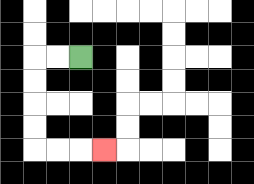{'start': '[3, 2]', 'end': '[4, 6]', 'path_directions': 'L,L,D,D,D,D,R,R,R', 'path_coordinates': '[[3, 2], [2, 2], [1, 2], [1, 3], [1, 4], [1, 5], [1, 6], [2, 6], [3, 6], [4, 6]]'}